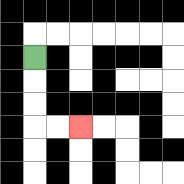{'start': '[1, 2]', 'end': '[3, 5]', 'path_directions': 'D,D,D,R,R', 'path_coordinates': '[[1, 2], [1, 3], [1, 4], [1, 5], [2, 5], [3, 5]]'}